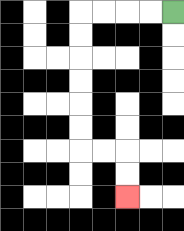{'start': '[7, 0]', 'end': '[5, 8]', 'path_directions': 'L,L,L,L,D,D,D,D,D,D,R,R,D,D', 'path_coordinates': '[[7, 0], [6, 0], [5, 0], [4, 0], [3, 0], [3, 1], [3, 2], [3, 3], [3, 4], [3, 5], [3, 6], [4, 6], [5, 6], [5, 7], [5, 8]]'}